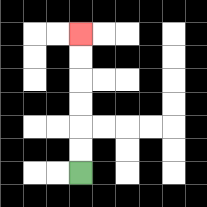{'start': '[3, 7]', 'end': '[3, 1]', 'path_directions': 'U,U,U,U,U,U', 'path_coordinates': '[[3, 7], [3, 6], [3, 5], [3, 4], [3, 3], [3, 2], [3, 1]]'}